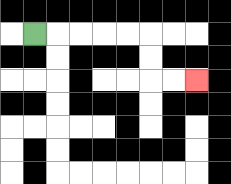{'start': '[1, 1]', 'end': '[8, 3]', 'path_directions': 'R,R,R,R,R,D,D,R,R', 'path_coordinates': '[[1, 1], [2, 1], [3, 1], [4, 1], [5, 1], [6, 1], [6, 2], [6, 3], [7, 3], [8, 3]]'}